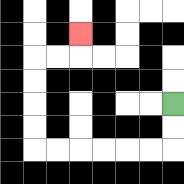{'start': '[7, 4]', 'end': '[3, 1]', 'path_directions': 'D,D,L,L,L,L,L,L,U,U,U,U,R,R,U', 'path_coordinates': '[[7, 4], [7, 5], [7, 6], [6, 6], [5, 6], [4, 6], [3, 6], [2, 6], [1, 6], [1, 5], [1, 4], [1, 3], [1, 2], [2, 2], [3, 2], [3, 1]]'}